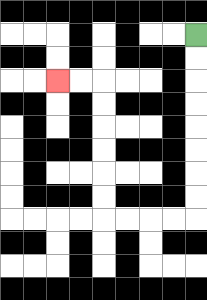{'start': '[8, 1]', 'end': '[2, 3]', 'path_directions': 'D,D,D,D,D,D,D,D,L,L,L,L,U,U,U,U,U,U,L,L', 'path_coordinates': '[[8, 1], [8, 2], [8, 3], [8, 4], [8, 5], [8, 6], [8, 7], [8, 8], [8, 9], [7, 9], [6, 9], [5, 9], [4, 9], [4, 8], [4, 7], [4, 6], [4, 5], [4, 4], [4, 3], [3, 3], [2, 3]]'}